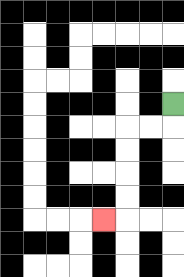{'start': '[7, 4]', 'end': '[4, 9]', 'path_directions': 'D,L,L,D,D,D,D,L', 'path_coordinates': '[[7, 4], [7, 5], [6, 5], [5, 5], [5, 6], [5, 7], [5, 8], [5, 9], [4, 9]]'}